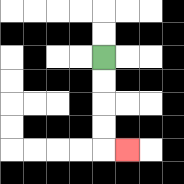{'start': '[4, 2]', 'end': '[5, 6]', 'path_directions': 'D,D,D,D,R', 'path_coordinates': '[[4, 2], [4, 3], [4, 4], [4, 5], [4, 6], [5, 6]]'}